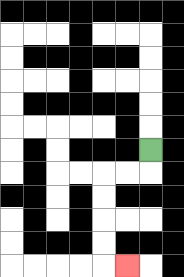{'start': '[6, 6]', 'end': '[5, 11]', 'path_directions': 'D,L,L,D,D,D,D,R', 'path_coordinates': '[[6, 6], [6, 7], [5, 7], [4, 7], [4, 8], [4, 9], [4, 10], [4, 11], [5, 11]]'}